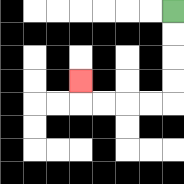{'start': '[7, 0]', 'end': '[3, 3]', 'path_directions': 'D,D,D,D,L,L,L,L,U', 'path_coordinates': '[[7, 0], [7, 1], [7, 2], [7, 3], [7, 4], [6, 4], [5, 4], [4, 4], [3, 4], [3, 3]]'}